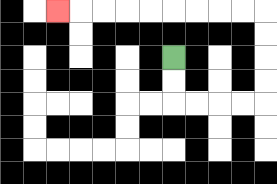{'start': '[7, 2]', 'end': '[2, 0]', 'path_directions': 'D,D,R,R,R,R,U,U,U,U,L,L,L,L,L,L,L,L,L', 'path_coordinates': '[[7, 2], [7, 3], [7, 4], [8, 4], [9, 4], [10, 4], [11, 4], [11, 3], [11, 2], [11, 1], [11, 0], [10, 0], [9, 0], [8, 0], [7, 0], [6, 0], [5, 0], [4, 0], [3, 0], [2, 0]]'}